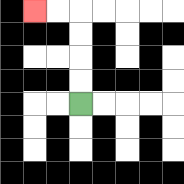{'start': '[3, 4]', 'end': '[1, 0]', 'path_directions': 'U,U,U,U,L,L', 'path_coordinates': '[[3, 4], [3, 3], [3, 2], [3, 1], [3, 0], [2, 0], [1, 0]]'}